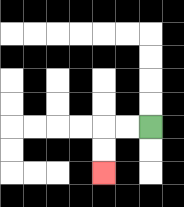{'start': '[6, 5]', 'end': '[4, 7]', 'path_directions': 'L,L,D,D', 'path_coordinates': '[[6, 5], [5, 5], [4, 5], [4, 6], [4, 7]]'}